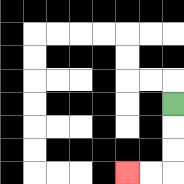{'start': '[7, 4]', 'end': '[5, 7]', 'path_directions': 'D,D,D,L,L', 'path_coordinates': '[[7, 4], [7, 5], [7, 6], [7, 7], [6, 7], [5, 7]]'}